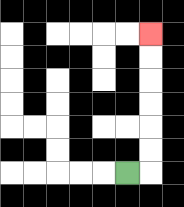{'start': '[5, 7]', 'end': '[6, 1]', 'path_directions': 'R,U,U,U,U,U,U', 'path_coordinates': '[[5, 7], [6, 7], [6, 6], [6, 5], [6, 4], [6, 3], [6, 2], [6, 1]]'}